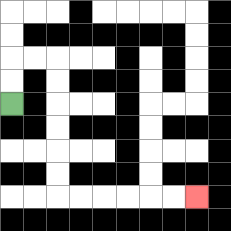{'start': '[0, 4]', 'end': '[8, 8]', 'path_directions': 'U,U,R,R,D,D,D,D,D,D,R,R,R,R,R,R', 'path_coordinates': '[[0, 4], [0, 3], [0, 2], [1, 2], [2, 2], [2, 3], [2, 4], [2, 5], [2, 6], [2, 7], [2, 8], [3, 8], [4, 8], [5, 8], [6, 8], [7, 8], [8, 8]]'}